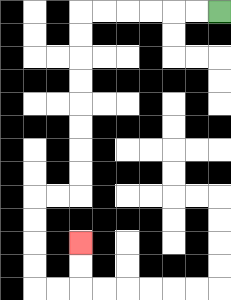{'start': '[9, 0]', 'end': '[3, 10]', 'path_directions': 'L,L,L,L,L,L,D,D,D,D,D,D,D,D,L,L,D,D,D,D,R,R,U,U', 'path_coordinates': '[[9, 0], [8, 0], [7, 0], [6, 0], [5, 0], [4, 0], [3, 0], [3, 1], [3, 2], [3, 3], [3, 4], [3, 5], [3, 6], [3, 7], [3, 8], [2, 8], [1, 8], [1, 9], [1, 10], [1, 11], [1, 12], [2, 12], [3, 12], [3, 11], [3, 10]]'}